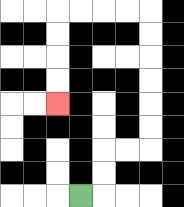{'start': '[3, 8]', 'end': '[2, 4]', 'path_directions': 'R,U,U,R,R,U,U,U,U,U,U,L,L,L,L,D,D,D,D', 'path_coordinates': '[[3, 8], [4, 8], [4, 7], [4, 6], [5, 6], [6, 6], [6, 5], [6, 4], [6, 3], [6, 2], [6, 1], [6, 0], [5, 0], [4, 0], [3, 0], [2, 0], [2, 1], [2, 2], [2, 3], [2, 4]]'}